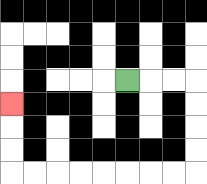{'start': '[5, 3]', 'end': '[0, 4]', 'path_directions': 'R,R,R,D,D,D,D,L,L,L,L,L,L,L,L,U,U,U', 'path_coordinates': '[[5, 3], [6, 3], [7, 3], [8, 3], [8, 4], [8, 5], [8, 6], [8, 7], [7, 7], [6, 7], [5, 7], [4, 7], [3, 7], [2, 7], [1, 7], [0, 7], [0, 6], [0, 5], [0, 4]]'}